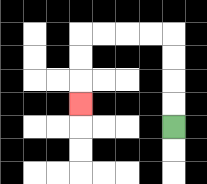{'start': '[7, 5]', 'end': '[3, 4]', 'path_directions': 'U,U,U,U,L,L,L,L,D,D,D', 'path_coordinates': '[[7, 5], [7, 4], [7, 3], [7, 2], [7, 1], [6, 1], [5, 1], [4, 1], [3, 1], [3, 2], [3, 3], [3, 4]]'}